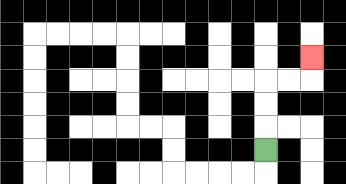{'start': '[11, 6]', 'end': '[13, 2]', 'path_directions': 'U,U,U,R,R,U', 'path_coordinates': '[[11, 6], [11, 5], [11, 4], [11, 3], [12, 3], [13, 3], [13, 2]]'}